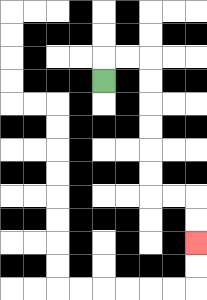{'start': '[4, 3]', 'end': '[8, 10]', 'path_directions': 'U,R,R,D,D,D,D,D,D,R,R,D,D', 'path_coordinates': '[[4, 3], [4, 2], [5, 2], [6, 2], [6, 3], [6, 4], [6, 5], [6, 6], [6, 7], [6, 8], [7, 8], [8, 8], [8, 9], [8, 10]]'}